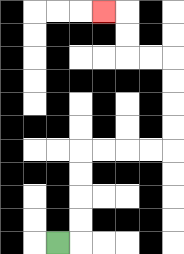{'start': '[2, 10]', 'end': '[4, 0]', 'path_directions': 'R,U,U,U,U,R,R,R,R,U,U,U,U,L,L,U,U,L', 'path_coordinates': '[[2, 10], [3, 10], [3, 9], [3, 8], [3, 7], [3, 6], [4, 6], [5, 6], [6, 6], [7, 6], [7, 5], [7, 4], [7, 3], [7, 2], [6, 2], [5, 2], [5, 1], [5, 0], [4, 0]]'}